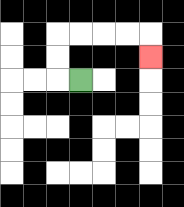{'start': '[3, 3]', 'end': '[6, 2]', 'path_directions': 'L,U,U,R,R,R,R,D', 'path_coordinates': '[[3, 3], [2, 3], [2, 2], [2, 1], [3, 1], [4, 1], [5, 1], [6, 1], [6, 2]]'}